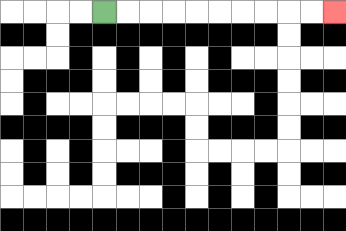{'start': '[4, 0]', 'end': '[14, 0]', 'path_directions': 'R,R,R,R,R,R,R,R,R,R', 'path_coordinates': '[[4, 0], [5, 0], [6, 0], [7, 0], [8, 0], [9, 0], [10, 0], [11, 0], [12, 0], [13, 0], [14, 0]]'}